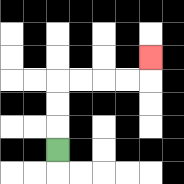{'start': '[2, 6]', 'end': '[6, 2]', 'path_directions': 'U,U,U,R,R,R,R,U', 'path_coordinates': '[[2, 6], [2, 5], [2, 4], [2, 3], [3, 3], [4, 3], [5, 3], [6, 3], [6, 2]]'}